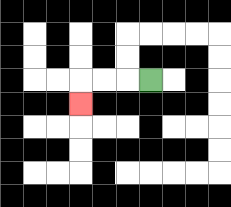{'start': '[6, 3]', 'end': '[3, 4]', 'path_directions': 'L,L,L,D', 'path_coordinates': '[[6, 3], [5, 3], [4, 3], [3, 3], [3, 4]]'}